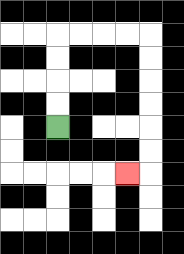{'start': '[2, 5]', 'end': '[5, 7]', 'path_directions': 'U,U,U,U,R,R,R,R,D,D,D,D,D,D,L', 'path_coordinates': '[[2, 5], [2, 4], [2, 3], [2, 2], [2, 1], [3, 1], [4, 1], [5, 1], [6, 1], [6, 2], [6, 3], [6, 4], [6, 5], [6, 6], [6, 7], [5, 7]]'}